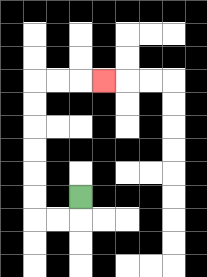{'start': '[3, 8]', 'end': '[4, 3]', 'path_directions': 'D,L,L,U,U,U,U,U,U,R,R,R', 'path_coordinates': '[[3, 8], [3, 9], [2, 9], [1, 9], [1, 8], [1, 7], [1, 6], [1, 5], [1, 4], [1, 3], [2, 3], [3, 3], [4, 3]]'}